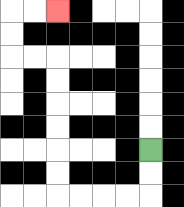{'start': '[6, 6]', 'end': '[2, 0]', 'path_directions': 'D,D,L,L,L,L,U,U,U,U,U,U,L,L,U,U,R,R', 'path_coordinates': '[[6, 6], [6, 7], [6, 8], [5, 8], [4, 8], [3, 8], [2, 8], [2, 7], [2, 6], [2, 5], [2, 4], [2, 3], [2, 2], [1, 2], [0, 2], [0, 1], [0, 0], [1, 0], [2, 0]]'}